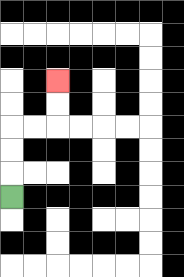{'start': '[0, 8]', 'end': '[2, 3]', 'path_directions': 'U,U,U,R,R,U,U', 'path_coordinates': '[[0, 8], [0, 7], [0, 6], [0, 5], [1, 5], [2, 5], [2, 4], [2, 3]]'}